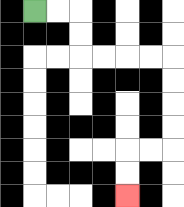{'start': '[1, 0]', 'end': '[5, 8]', 'path_directions': 'R,R,D,D,R,R,R,R,D,D,D,D,L,L,D,D', 'path_coordinates': '[[1, 0], [2, 0], [3, 0], [3, 1], [3, 2], [4, 2], [5, 2], [6, 2], [7, 2], [7, 3], [7, 4], [7, 5], [7, 6], [6, 6], [5, 6], [5, 7], [5, 8]]'}